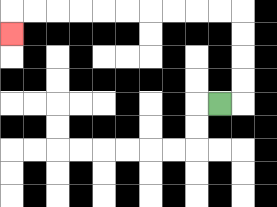{'start': '[9, 4]', 'end': '[0, 1]', 'path_directions': 'R,U,U,U,U,L,L,L,L,L,L,L,L,L,L,D', 'path_coordinates': '[[9, 4], [10, 4], [10, 3], [10, 2], [10, 1], [10, 0], [9, 0], [8, 0], [7, 0], [6, 0], [5, 0], [4, 0], [3, 0], [2, 0], [1, 0], [0, 0], [0, 1]]'}